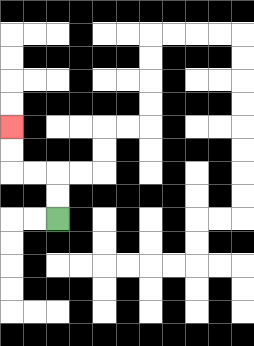{'start': '[2, 9]', 'end': '[0, 5]', 'path_directions': 'U,U,L,L,U,U', 'path_coordinates': '[[2, 9], [2, 8], [2, 7], [1, 7], [0, 7], [0, 6], [0, 5]]'}